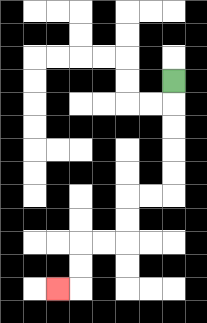{'start': '[7, 3]', 'end': '[2, 12]', 'path_directions': 'D,D,D,D,D,L,L,D,D,L,L,D,D,L', 'path_coordinates': '[[7, 3], [7, 4], [7, 5], [7, 6], [7, 7], [7, 8], [6, 8], [5, 8], [5, 9], [5, 10], [4, 10], [3, 10], [3, 11], [3, 12], [2, 12]]'}